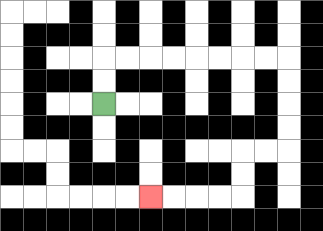{'start': '[4, 4]', 'end': '[6, 8]', 'path_directions': 'U,U,R,R,R,R,R,R,R,R,D,D,D,D,L,L,D,D,L,L,L,L', 'path_coordinates': '[[4, 4], [4, 3], [4, 2], [5, 2], [6, 2], [7, 2], [8, 2], [9, 2], [10, 2], [11, 2], [12, 2], [12, 3], [12, 4], [12, 5], [12, 6], [11, 6], [10, 6], [10, 7], [10, 8], [9, 8], [8, 8], [7, 8], [6, 8]]'}